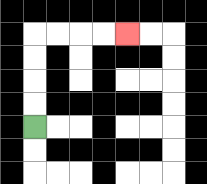{'start': '[1, 5]', 'end': '[5, 1]', 'path_directions': 'U,U,U,U,R,R,R,R', 'path_coordinates': '[[1, 5], [1, 4], [1, 3], [1, 2], [1, 1], [2, 1], [3, 1], [4, 1], [5, 1]]'}